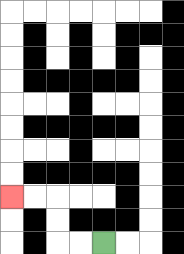{'start': '[4, 10]', 'end': '[0, 8]', 'path_directions': 'L,L,U,U,L,L', 'path_coordinates': '[[4, 10], [3, 10], [2, 10], [2, 9], [2, 8], [1, 8], [0, 8]]'}